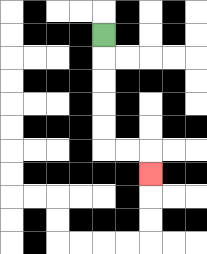{'start': '[4, 1]', 'end': '[6, 7]', 'path_directions': 'D,D,D,D,D,R,R,D', 'path_coordinates': '[[4, 1], [4, 2], [4, 3], [4, 4], [4, 5], [4, 6], [5, 6], [6, 6], [6, 7]]'}